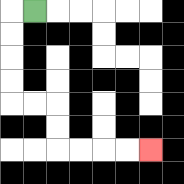{'start': '[1, 0]', 'end': '[6, 6]', 'path_directions': 'L,D,D,D,D,R,R,D,D,R,R,R,R', 'path_coordinates': '[[1, 0], [0, 0], [0, 1], [0, 2], [0, 3], [0, 4], [1, 4], [2, 4], [2, 5], [2, 6], [3, 6], [4, 6], [5, 6], [6, 6]]'}